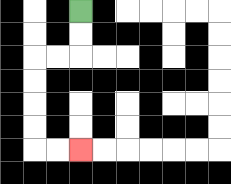{'start': '[3, 0]', 'end': '[3, 6]', 'path_directions': 'D,D,L,L,D,D,D,D,R,R', 'path_coordinates': '[[3, 0], [3, 1], [3, 2], [2, 2], [1, 2], [1, 3], [1, 4], [1, 5], [1, 6], [2, 6], [3, 6]]'}